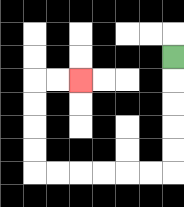{'start': '[7, 2]', 'end': '[3, 3]', 'path_directions': 'D,D,D,D,D,L,L,L,L,L,L,U,U,U,U,R,R', 'path_coordinates': '[[7, 2], [7, 3], [7, 4], [7, 5], [7, 6], [7, 7], [6, 7], [5, 7], [4, 7], [3, 7], [2, 7], [1, 7], [1, 6], [1, 5], [1, 4], [1, 3], [2, 3], [3, 3]]'}